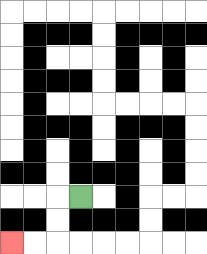{'start': '[3, 8]', 'end': '[0, 10]', 'path_directions': 'L,D,D,L,L', 'path_coordinates': '[[3, 8], [2, 8], [2, 9], [2, 10], [1, 10], [0, 10]]'}